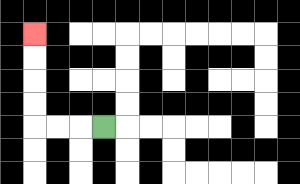{'start': '[4, 5]', 'end': '[1, 1]', 'path_directions': 'L,L,L,U,U,U,U', 'path_coordinates': '[[4, 5], [3, 5], [2, 5], [1, 5], [1, 4], [1, 3], [1, 2], [1, 1]]'}